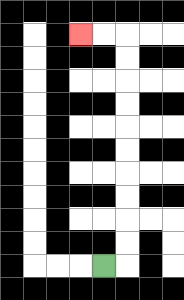{'start': '[4, 11]', 'end': '[3, 1]', 'path_directions': 'R,U,U,U,U,U,U,U,U,U,U,L,L', 'path_coordinates': '[[4, 11], [5, 11], [5, 10], [5, 9], [5, 8], [5, 7], [5, 6], [5, 5], [5, 4], [5, 3], [5, 2], [5, 1], [4, 1], [3, 1]]'}